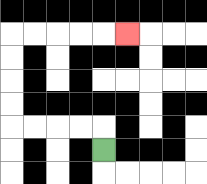{'start': '[4, 6]', 'end': '[5, 1]', 'path_directions': 'U,L,L,L,L,U,U,U,U,R,R,R,R,R', 'path_coordinates': '[[4, 6], [4, 5], [3, 5], [2, 5], [1, 5], [0, 5], [0, 4], [0, 3], [0, 2], [0, 1], [1, 1], [2, 1], [3, 1], [4, 1], [5, 1]]'}